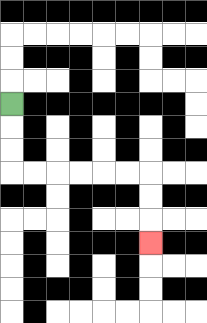{'start': '[0, 4]', 'end': '[6, 10]', 'path_directions': 'D,D,D,R,R,R,R,R,R,D,D,D', 'path_coordinates': '[[0, 4], [0, 5], [0, 6], [0, 7], [1, 7], [2, 7], [3, 7], [4, 7], [5, 7], [6, 7], [6, 8], [6, 9], [6, 10]]'}